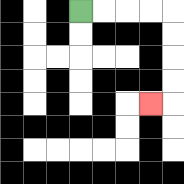{'start': '[3, 0]', 'end': '[6, 4]', 'path_directions': 'R,R,R,R,D,D,D,D,L', 'path_coordinates': '[[3, 0], [4, 0], [5, 0], [6, 0], [7, 0], [7, 1], [7, 2], [7, 3], [7, 4], [6, 4]]'}